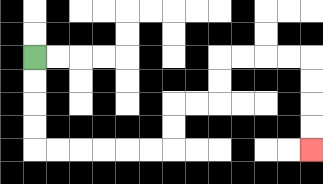{'start': '[1, 2]', 'end': '[13, 6]', 'path_directions': 'D,D,D,D,R,R,R,R,R,R,U,U,R,R,U,U,R,R,R,R,D,D,D,D', 'path_coordinates': '[[1, 2], [1, 3], [1, 4], [1, 5], [1, 6], [2, 6], [3, 6], [4, 6], [5, 6], [6, 6], [7, 6], [7, 5], [7, 4], [8, 4], [9, 4], [9, 3], [9, 2], [10, 2], [11, 2], [12, 2], [13, 2], [13, 3], [13, 4], [13, 5], [13, 6]]'}